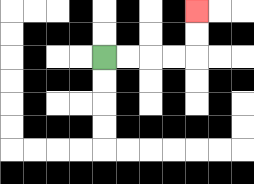{'start': '[4, 2]', 'end': '[8, 0]', 'path_directions': 'R,R,R,R,U,U', 'path_coordinates': '[[4, 2], [5, 2], [6, 2], [7, 2], [8, 2], [8, 1], [8, 0]]'}